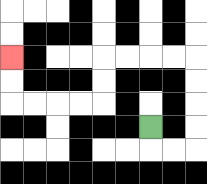{'start': '[6, 5]', 'end': '[0, 2]', 'path_directions': 'D,R,R,U,U,U,U,L,L,L,L,D,D,L,L,L,L,U,U', 'path_coordinates': '[[6, 5], [6, 6], [7, 6], [8, 6], [8, 5], [8, 4], [8, 3], [8, 2], [7, 2], [6, 2], [5, 2], [4, 2], [4, 3], [4, 4], [3, 4], [2, 4], [1, 4], [0, 4], [0, 3], [0, 2]]'}